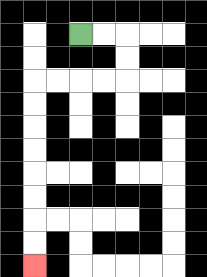{'start': '[3, 1]', 'end': '[1, 11]', 'path_directions': 'R,R,D,D,L,L,L,L,D,D,D,D,D,D,D,D', 'path_coordinates': '[[3, 1], [4, 1], [5, 1], [5, 2], [5, 3], [4, 3], [3, 3], [2, 3], [1, 3], [1, 4], [1, 5], [1, 6], [1, 7], [1, 8], [1, 9], [1, 10], [1, 11]]'}